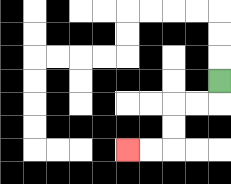{'start': '[9, 3]', 'end': '[5, 6]', 'path_directions': 'D,L,L,D,D,L,L', 'path_coordinates': '[[9, 3], [9, 4], [8, 4], [7, 4], [7, 5], [7, 6], [6, 6], [5, 6]]'}